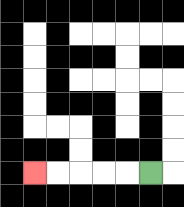{'start': '[6, 7]', 'end': '[1, 7]', 'path_directions': 'L,L,L,L,L', 'path_coordinates': '[[6, 7], [5, 7], [4, 7], [3, 7], [2, 7], [1, 7]]'}